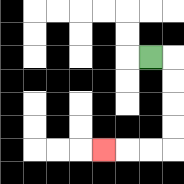{'start': '[6, 2]', 'end': '[4, 6]', 'path_directions': 'R,D,D,D,D,L,L,L', 'path_coordinates': '[[6, 2], [7, 2], [7, 3], [7, 4], [7, 5], [7, 6], [6, 6], [5, 6], [4, 6]]'}